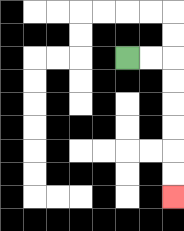{'start': '[5, 2]', 'end': '[7, 8]', 'path_directions': 'R,R,D,D,D,D,D,D', 'path_coordinates': '[[5, 2], [6, 2], [7, 2], [7, 3], [7, 4], [7, 5], [7, 6], [7, 7], [7, 8]]'}